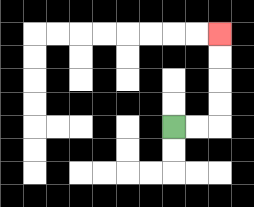{'start': '[7, 5]', 'end': '[9, 1]', 'path_directions': 'R,R,U,U,U,U', 'path_coordinates': '[[7, 5], [8, 5], [9, 5], [9, 4], [9, 3], [9, 2], [9, 1]]'}